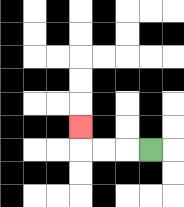{'start': '[6, 6]', 'end': '[3, 5]', 'path_directions': 'L,L,L,U', 'path_coordinates': '[[6, 6], [5, 6], [4, 6], [3, 6], [3, 5]]'}